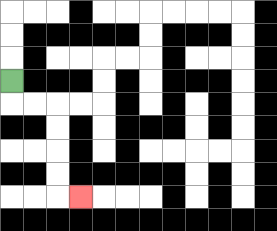{'start': '[0, 3]', 'end': '[3, 8]', 'path_directions': 'D,R,R,D,D,D,D,R', 'path_coordinates': '[[0, 3], [0, 4], [1, 4], [2, 4], [2, 5], [2, 6], [2, 7], [2, 8], [3, 8]]'}